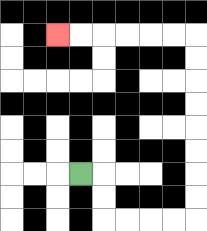{'start': '[3, 7]', 'end': '[2, 1]', 'path_directions': 'R,D,D,R,R,R,R,U,U,U,U,U,U,U,U,L,L,L,L,L,L', 'path_coordinates': '[[3, 7], [4, 7], [4, 8], [4, 9], [5, 9], [6, 9], [7, 9], [8, 9], [8, 8], [8, 7], [8, 6], [8, 5], [8, 4], [8, 3], [8, 2], [8, 1], [7, 1], [6, 1], [5, 1], [4, 1], [3, 1], [2, 1]]'}